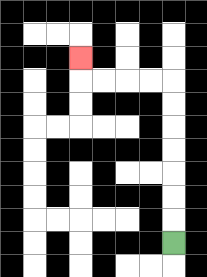{'start': '[7, 10]', 'end': '[3, 2]', 'path_directions': 'U,U,U,U,U,U,U,L,L,L,L,U', 'path_coordinates': '[[7, 10], [7, 9], [7, 8], [7, 7], [7, 6], [7, 5], [7, 4], [7, 3], [6, 3], [5, 3], [4, 3], [3, 3], [3, 2]]'}